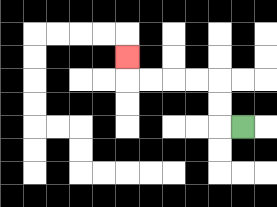{'start': '[10, 5]', 'end': '[5, 2]', 'path_directions': 'L,U,U,L,L,L,L,U', 'path_coordinates': '[[10, 5], [9, 5], [9, 4], [9, 3], [8, 3], [7, 3], [6, 3], [5, 3], [5, 2]]'}